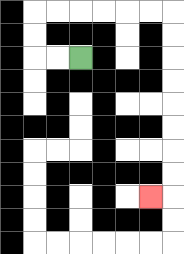{'start': '[3, 2]', 'end': '[6, 8]', 'path_directions': 'L,L,U,U,R,R,R,R,R,R,D,D,D,D,D,D,D,D,L', 'path_coordinates': '[[3, 2], [2, 2], [1, 2], [1, 1], [1, 0], [2, 0], [3, 0], [4, 0], [5, 0], [6, 0], [7, 0], [7, 1], [7, 2], [7, 3], [7, 4], [7, 5], [7, 6], [7, 7], [7, 8], [6, 8]]'}